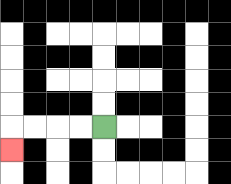{'start': '[4, 5]', 'end': '[0, 6]', 'path_directions': 'L,L,L,L,D', 'path_coordinates': '[[4, 5], [3, 5], [2, 5], [1, 5], [0, 5], [0, 6]]'}